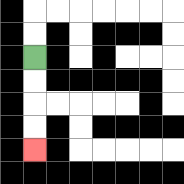{'start': '[1, 2]', 'end': '[1, 6]', 'path_directions': 'D,D,D,D', 'path_coordinates': '[[1, 2], [1, 3], [1, 4], [1, 5], [1, 6]]'}